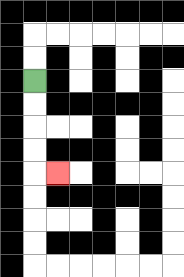{'start': '[1, 3]', 'end': '[2, 7]', 'path_directions': 'D,D,D,D,R', 'path_coordinates': '[[1, 3], [1, 4], [1, 5], [1, 6], [1, 7], [2, 7]]'}